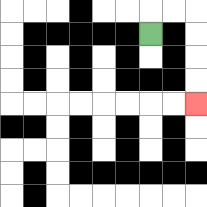{'start': '[6, 1]', 'end': '[8, 4]', 'path_directions': 'U,R,R,D,D,D,D', 'path_coordinates': '[[6, 1], [6, 0], [7, 0], [8, 0], [8, 1], [8, 2], [8, 3], [8, 4]]'}